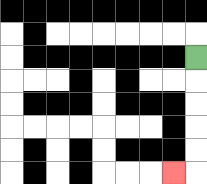{'start': '[8, 2]', 'end': '[7, 7]', 'path_directions': 'D,D,D,D,D,L', 'path_coordinates': '[[8, 2], [8, 3], [8, 4], [8, 5], [8, 6], [8, 7], [7, 7]]'}